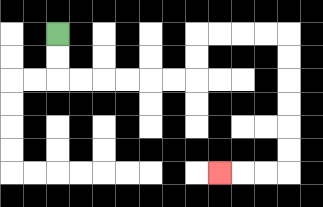{'start': '[2, 1]', 'end': '[9, 7]', 'path_directions': 'D,D,R,R,R,R,R,R,U,U,R,R,R,R,D,D,D,D,D,D,L,L,L', 'path_coordinates': '[[2, 1], [2, 2], [2, 3], [3, 3], [4, 3], [5, 3], [6, 3], [7, 3], [8, 3], [8, 2], [8, 1], [9, 1], [10, 1], [11, 1], [12, 1], [12, 2], [12, 3], [12, 4], [12, 5], [12, 6], [12, 7], [11, 7], [10, 7], [9, 7]]'}